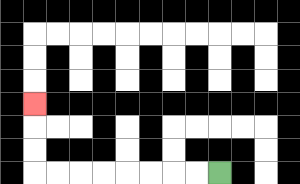{'start': '[9, 7]', 'end': '[1, 4]', 'path_directions': 'L,L,L,L,L,L,L,L,U,U,U', 'path_coordinates': '[[9, 7], [8, 7], [7, 7], [6, 7], [5, 7], [4, 7], [3, 7], [2, 7], [1, 7], [1, 6], [1, 5], [1, 4]]'}